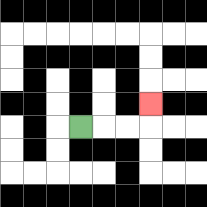{'start': '[3, 5]', 'end': '[6, 4]', 'path_directions': 'R,R,R,U', 'path_coordinates': '[[3, 5], [4, 5], [5, 5], [6, 5], [6, 4]]'}